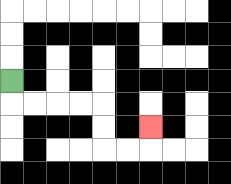{'start': '[0, 3]', 'end': '[6, 5]', 'path_directions': 'D,R,R,R,R,D,D,R,R,U', 'path_coordinates': '[[0, 3], [0, 4], [1, 4], [2, 4], [3, 4], [4, 4], [4, 5], [4, 6], [5, 6], [6, 6], [6, 5]]'}